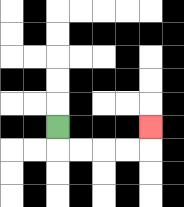{'start': '[2, 5]', 'end': '[6, 5]', 'path_directions': 'D,R,R,R,R,U', 'path_coordinates': '[[2, 5], [2, 6], [3, 6], [4, 6], [5, 6], [6, 6], [6, 5]]'}